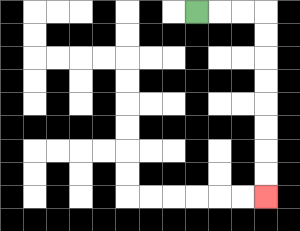{'start': '[8, 0]', 'end': '[11, 8]', 'path_directions': 'R,R,R,D,D,D,D,D,D,D,D', 'path_coordinates': '[[8, 0], [9, 0], [10, 0], [11, 0], [11, 1], [11, 2], [11, 3], [11, 4], [11, 5], [11, 6], [11, 7], [11, 8]]'}